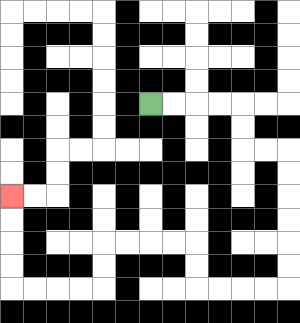{'start': '[6, 4]', 'end': '[0, 8]', 'path_directions': 'R,R,R,R,D,D,R,R,D,D,D,D,D,D,L,L,L,L,U,U,L,L,L,L,D,D,L,L,L,L,U,U,U,U', 'path_coordinates': '[[6, 4], [7, 4], [8, 4], [9, 4], [10, 4], [10, 5], [10, 6], [11, 6], [12, 6], [12, 7], [12, 8], [12, 9], [12, 10], [12, 11], [12, 12], [11, 12], [10, 12], [9, 12], [8, 12], [8, 11], [8, 10], [7, 10], [6, 10], [5, 10], [4, 10], [4, 11], [4, 12], [3, 12], [2, 12], [1, 12], [0, 12], [0, 11], [0, 10], [0, 9], [0, 8]]'}